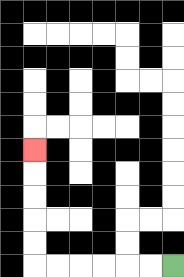{'start': '[7, 11]', 'end': '[1, 6]', 'path_directions': 'L,L,L,L,L,L,U,U,U,U,U', 'path_coordinates': '[[7, 11], [6, 11], [5, 11], [4, 11], [3, 11], [2, 11], [1, 11], [1, 10], [1, 9], [1, 8], [1, 7], [1, 6]]'}